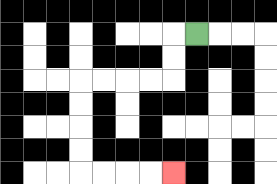{'start': '[8, 1]', 'end': '[7, 7]', 'path_directions': 'L,D,D,L,L,L,L,D,D,D,D,R,R,R,R', 'path_coordinates': '[[8, 1], [7, 1], [7, 2], [7, 3], [6, 3], [5, 3], [4, 3], [3, 3], [3, 4], [3, 5], [3, 6], [3, 7], [4, 7], [5, 7], [6, 7], [7, 7]]'}